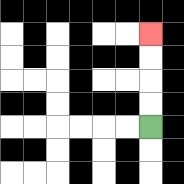{'start': '[6, 5]', 'end': '[6, 1]', 'path_directions': 'U,U,U,U', 'path_coordinates': '[[6, 5], [6, 4], [6, 3], [6, 2], [6, 1]]'}